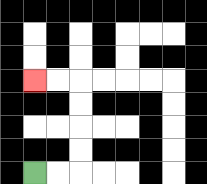{'start': '[1, 7]', 'end': '[1, 3]', 'path_directions': 'R,R,U,U,U,U,L,L', 'path_coordinates': '[[1, 7], [2, 7], [3, 7], [3, 6], [3, 5], [3, 4], [3, 3], [2, 3], [1, 3]]'}